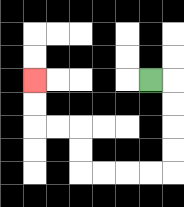{'start': '[6, 3]', 'end': '[1, 3]', 'path_directions': 'R,D,D,D,D,L,L,L,L,U,U,L,L,U,U', 'path_coordinates': '[[6, 3], [7, 3], [7, 4], [7, 5], [7, 6], [7, 7], [6, 7], [5, 7], [4, 7], [3, 7], [3, 6], [3, 5], [2, 5], [1, 5], [1, 4], [1, 3]]'}